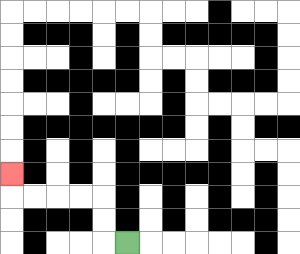{'start': '[5, 10]', 'end': '[0, 7]', 'path_directions': 'L,U,U,L,L,L,L,U', 'path_coordinates': '[[5, 10], [4, 10], [4, 9], [4, 8], [3, 8], [2, 8], [1, 8], [0, 8], [0, 7]]'}